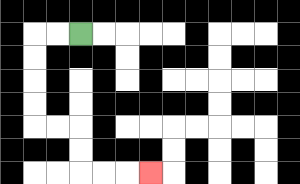{'start': '[3, 1]', 'end': '[6, 7]', 'path_directions': 'L,L,D,D,D,D,R,R,D,D,R,R,R', 'path_coordinates': '[[3, 1], [2, 1], [1, 1], [1, 2], [1, 3], [1, 4], [1, 5], [2, 5], [3, 5], [3, 6], [3, 7], [4, 7], [5, 7], [6, 7]]'}